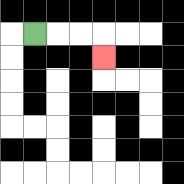{'start': '[1, 1]', 'end': '[4, 2]', 'path_directions': 'R,R,R,D', 'path_coordinates': '[[1, 1], [2, 1], [3, 1], [4, 1], [4, 2]]'}